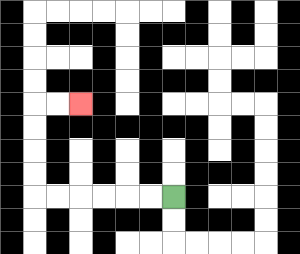{'start': '[7, 8]', 'end': '[3, 4]', 'path_directions': 'L,L,L,L,L,L,U,U,U,U,R,R', 'path_coordinates': '[[7, 8], [6, 8], [5, 8], [4, 8], [3, 8], [2, 8], [1, 8], [1, 7], [1, 6], [1, 5], [1, 4], [2, 4], [3, 4]]'}